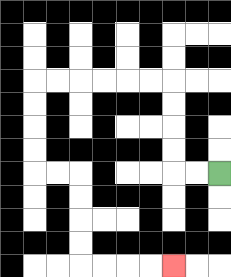{'start': '[9, 7]', 'end': '[7, 11]', 'path_directions': 'L,L,U,U,U,U,L,L,L,L,L,L,D,D,D,D,R,R,D,D,D,D,R,R,R,R', 'path_coordinates': '[[9, 7], [8, 7], [7, 7], [7, 6], [7, 5], [7, 4], [7, 3], [6, 3], [5, 3], [4, 3], [3, 3], [2, 3], [1, 3], [1, 4], [1, 5], [1, 6], [1, 7], [2, 7], [3, 7], [3, 8], [3, 9], [3, 10], [3, 11], [4, 11], [5, 11], [6, 11], [7, 11]]'}